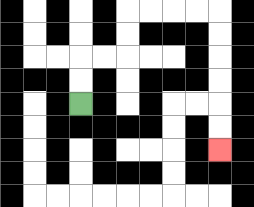{'start': '[3, 4]', 'end': '[9, 6]', 'path_directions': 'U,U,R,R,U,U,R,R,R,R,D,D,D,D,D,D', 'path_coordinates': '[[3, 4], [3, 3], [3, 2], [4, 2], [5, 2], [5, 1], [5, 0], [6, 0], [7, 0], [8, 0], [9, 0], [9, 1], [9, 2], [9, 3], [9, 4], [9, 5], [9, 6]]'}